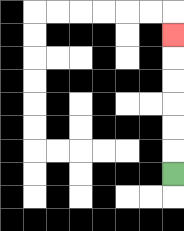{'start': '[7, 7]', 'end': '[7, 1]', 'path_directions': 'U,U,U,U,U,U', 'path_coordinates': '[[7, 7], [7, 6], [7, 5], [7, 4], [7, 3], [7, 2], [7, 1]]'}